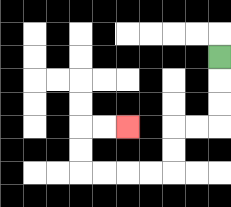{'start': '[9, 2]', 'end': '[5, 5]', 'path_directions': 'D,D,D,L,L,D,D,L,L,L,L,U,U,R,R', 'path_coordinates': '[[9, 2], [9, 3], [9, 4], [9, 5], [8, 5], [7, 5], [7, 6], [7, 7], [6, 7], [5, 7], [4, 7], [3, 7], [3, 6], [3, 5], [4, 5], [5, 5]]'}